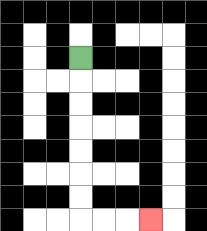{'start': '[3, 2]', 'end': '[6, 9]', 'path_directions': 'D,D,D,D,D,D,D,R,R,R', 'path_coordinates': '[[3, 2], [3, 3], [3, 4], [3, 5], [3, 6], [3, 7], [3, 8], [3, 9], [4, 9], [5, 9], [6, 9]]'}